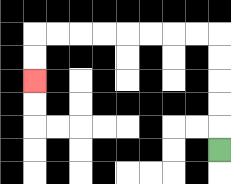{'start': '[9, 6]', 'end': '[1, 3]', 'path_directions': 'U,U,U,U,U,L,L,L,L,L,L,L,L,D,D', 'path_coordinates': '[[9, 6], [9, 5], [9, 4], [9, 3], [9, 2], [9, 1], [8, 1], [7, 1], [6, 1], [5, 1], [4, 1], [3, 1], [2, 1], [1, 1], [1, 2], [1, 3]]'}